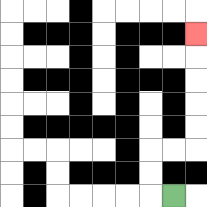{'start': '[7, 8]', 'end': '[8, 1]', 'path_directions': 'L,U,U,R,R,U,U,U,U,U', 'path_coordinates': '[[7, 8], [6, 8], [6, 7], [6, 6], [7, 6], [8, 6], [8, 5], [8, 4], [8, 3], [8, 2], [8, 1]]'}